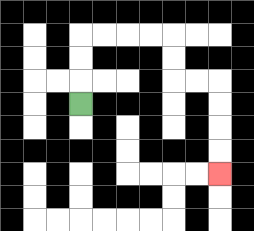{'start': '[3, 4]', 'end': '[9, 7]', 'path_directions': 'U,U,U,R,R,R,R,D,D,R,R,D,D,D,D', 'path_coordinates': '[[3, 4], [3, 3], [3, 2], [3, 1], [4, 1], [5, 1], [6, 1], [7, 1], [7, 2], [7, 3], [8, 3], [9, 3], [9, 4], [9, 5], [9, 6], [9, 7]]'}